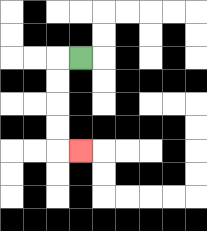{'start': '[3, 2]', 'end': '[3, 6]', 'path_directions': 'L,D,D,D,D,R', 'path_coordinates': '[[3, 2], [2, 2], [2, 3], [2, 4], [2, 5], [2, 6], [3, 6]]'}